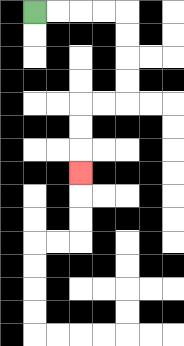{'start': '[1, 0]', 'end': '[3, 7]', 'path_directions': 'R,R,R,R,D,D,D,D,L,L,D,D,D', 'path_coordinates': '[[1, 0], [2, 0], [3, 0], [4, 0], [5, 0], [5, 1], [5, 2], [5, 3], [5, 4], [4, 4], [3, 4], [3, 5], [3, 6], [3, 7]]'}